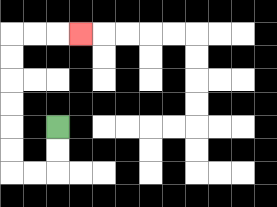{'start': '[2, 5]', 'end': '[3, 1]', 'path_directions': 'D,D,L,L,U,U,U,U,U,U,R,R,R', 'path_coordinates': '[[2, 5], [2, 6], [2, 7], [1, 7], [0, 7], [0, 6], [0, 5], [0, 4], [0, 3], [0, 2], [0, 1], [1, 1], [2, 1], [3, 1]]'}